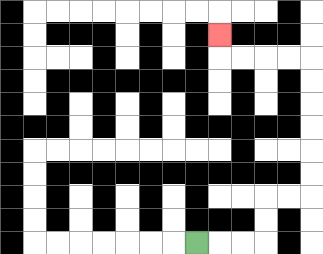{'start': '[8, 10]', 'end': '[9, 1]', 'path_directions': 'R,R,R,U,U,R,R,U,U,U,U,U,U,L,L,L,L,U', 'path_coordinates': '[[8, 10], [9, 10], [10, 10], [11, 10], [11, 9], [11, 8], [12, 8], [13, 8], [13, 7], [13, 6], [13, 5], [13, 4], [13, 3], [13, 2], [12, 2], [11, 2], [10, 2], [9, 2], [9, 1]]'}